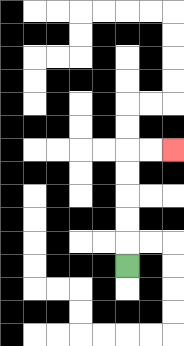{'start': '[5, 11]', 'end': '[7, 6]', 'path_directions': 'U,U,U,U,U,R,R', 'path_coordinates': '[[5, 11], [5, 10], [5, 9], [5, 8], [5, 7], [5, 6], [6, 6], [7, 6]]'}